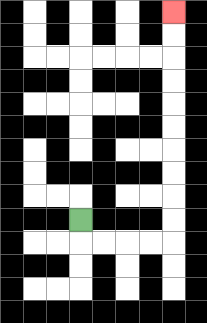{'start': '[3, 9]', 'end': '[7, 0]', 'path_directions': 'D,R,R,R,R,U,U,U,U,U,U,U,U,U,U', 'path_coordinates': '[[3, 9], [3, 10], [4, 10], [5, 10], [6, 10], [7, 10], [7, 9], [7, 8], [7, 7], [7, 6], [7, 5], [7, 4], [7, 3], [7, 2], [7, 1], [7, 0]]'}